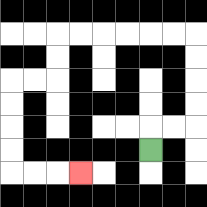{'start': '[6, 6]', 'end': '[3, 7]', 'path_directions': 'U,R,R,U,U,U,U,L,L,L,L,L,L,D,D,L,L,D,D,D,D,R,R,R', 'path_coordinates': '[[6, 6], [6, 5], [7, 5], [8, 5], [8, 4], [8, 3], [8, 2], [8, 1], [7, 1], [6, 1], [5, 1], [4, 1], [3, 1], [2, 1], [2, 2], [2, 3], [1, 3], [0, 3], [0, 4], [0, 5], [0, 6], [0, 7], [1, 7], [2, 7], [3, 7]]'}